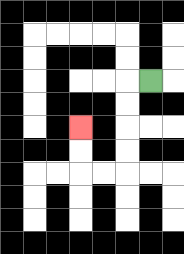{'start': '[6, 3]', 'end': '[3, 5]', 'path_directions': 'L,D,D,D,D,L,L,U,U', 'path_coordinates': '[[6, 3], [5, 3], [5, 4], [5, 5], [5, 6], [5, 7], [4, 7], [3, 7], [3, 6], [3, 5]]'}